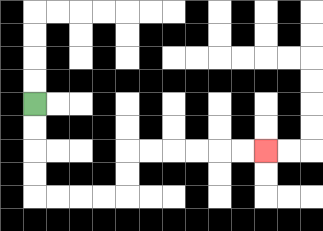{'start': '[1, 4]', 'end': '[11, 6]', 'path_directions': 'D,D,D,D,R,R,R,R,U,U,R,R,R,R,R,R', 'path_coordinates': '[[1, 4], [1, 5], [1, 6], [1, 7], [1, 8], [2, 8], [3, 8], [4, 8], [5, 8], [5, 7], [5, 6], [6, 6], [7, 6], [8, 6], [9, 6], [10, 6], [11, 6]]'}